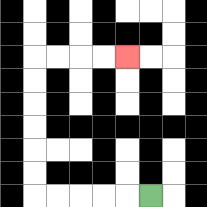{'start': '[6, 8]', 'end': '[5, 2]', 'path_directions': 'L,L,L,L,L,U,U,U,U,U,U,R,R,R,R', 'path_coordinates': '[[6, 8], [5, 8], [4, 8], [3, 8], [2, 8], [1, 8], [1, 7], [1, 6], [1, 5], [1, 4], [1, 3], [1, 2], [2, 2], [3, 2], [4, 2], [5, 2]]'}